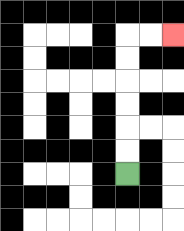{'start': '[5, 7]', 'end': '[7, 1]', 'path_directions': 'U,U,U,U,U,U,R,R', 'path_coordinates': '[[5, 7], [5, 6], [5, 5], [5, 4], [5, 3], [5, 2], [5, 1], [6, 1], [7, 1]]'}